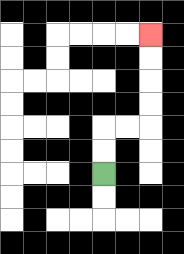{'start': '[4, 7]', 'end': '[6, 1]', 'path_directions': 'U,U,R,R,U,U,U,U', 'path_coordinates': '[[4, 7], [4, 6], [4, 5], [5, 5], [6, 5], [6, 4], [6, 3], [6, 2], [6, 1]]'}